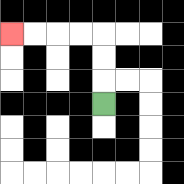{'start': '[4, 4]', 'end': '[0, 1]', 'path_directions': 'U,U,U,L,L,L,L', 'path_coordinates': '[[4, 4], [4, 3], [4, 2], [4, 1], [3, 1], [2, 1], [1, 1], [0, 1]]'}